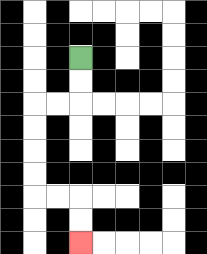{'start': '[3, 2]', 'end': '[3, 10]', 'path_directions': 'D,D,L,L,D,D,D,D,R,R,D,D', 'path_coordinates': '[[3, 2], [3, 3], [3, 4], [2, 4], [1, 4], [1, 5], [1, 6], [1, 7], [1, 8], [2, 8], [3, 8], [3, 9], [3, 10]]'}